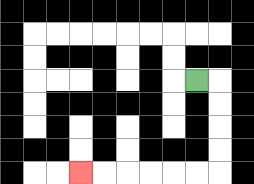{'start': '[8, 3]', 'end': '[3, 7]', 'path_directions': 'R,D,D,D,D,L,L,L,L,L,L', 'path_coordinates': '[[8, 3], [9, 3], [9, 4], [9, 5], [9, 6], [9, 7], [8, 7], [7, 7], [6, 7], [5, 7], [4, 7], [3, 7]]'}